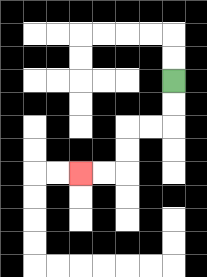{'start': '[7, 3]', 'end': '[3, 7]', 'path_directions': 'D,D,L,L,D,D,L,L', 'path_coordinates': '[[7, 3], [7, 4], [7, 5], [6, 5], [5, 5], [5, 6], [5, 7], [4, 7], [3, 7]]'}